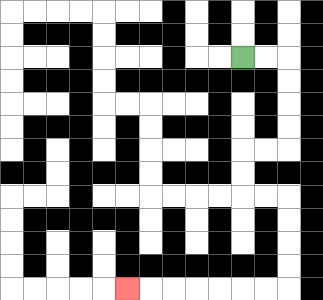{'start': '[10, 2]', 'end': '[5, 12]', 'path_directions': 'R,R,D,D,D,D,L,L,D,D,R,R,D,D,D,D,L,L,L,L,L,L,L', 'path_coordinates': '[[10, 2], [11, 2], [12, 2], [12, 3], [12, 4], [12, 5], [12, 6], [11, 6], [10, 6], [10, 7], [10, 8], [11, 8], [12, 8], [12, 9], [12, 10], [12, 11], [12, 12], [11, 12], [10, 12], [9, 12], [8, 12], [7, 12], [6, 12], [5, 12]]'}